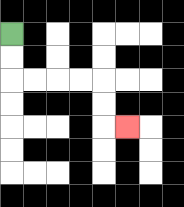{'start': '[0, 1]', 'end': '[5, 5]', 'path_directions': 'D,D,R,R,R,R,D,D,R', 'path_coordinates': '[[0, 1], [0, 2], [0, 3], [1, 3], [2, 3], [3, 3], [4, 3], [4, 4], [4, 5], [5, 5]]'}